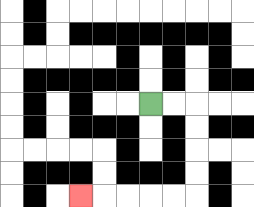{'start': '[6, 4]', 'end': '[3, 8]', 'path_directions': 'R,R,D,D,D,D,L,L,L,L,L', 'path_coordinates': '[[6, 4], [7, 4], [8, 4], [8, 5], [8, 6], [8, 7], [8, 8], [7, 8], [6, 8], [5, 8], [4, 8], [3, 8]]'}